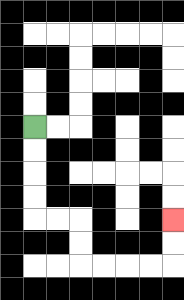{'start': '[1, 5]', 'end': '[7, 9]', 'path_directions': 'D,D,D,D,R,R,D,D,R,R,R,R,U,U', 'path_coordinates': '[[1, 5], [1, 6], [1, 7], [1, 8], [1, 9], [2, 9], [3, 9], [3, 10], [3, 11], [4, 11], [5, 11], [6, 11], [7, 11], [7, 10], [7, 9]]'}